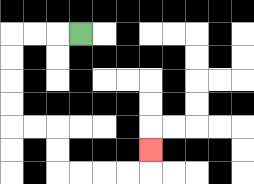{'start': '[3, 1]', 'end': '[6, 6]', 'path_directions': 'L,L,L,D,D,D,D,R,R,D,D,R,R,R,R,U', 'path_coordinates': '[[3, 1], [2, 1], [1, 1], [0, 1], [0, 2], [0, 3], [0, 4], [0, 5], [1, 5], [2, 5], [2, 6], [2, 7], [3, 7], [4, 7], [5, 7], [6, 7], [6, 6]]'}